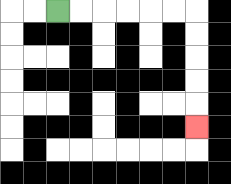{'start': '[2, 0]', 'end': '[8, 5]', 'path_directions': 'R,R,R,R,R,R,D,D,D,D,D', 'path_coordinates': '[[2, 0], [3, 0], [4, 0], [5, 0], [6, 0], [7, 0], [8, 0], [8, 1], [8, 2], [8, 3], [8, 4], [8, 5]]'}